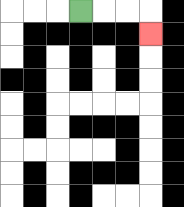{'start': '[3, 0]', 'end': '[6, 1]', 'path_directions': 'R,R,R,D', 'path_coordinates': '[[3, 0], [4, 0], [5, 0], [6, 0], [6, 1]]'}